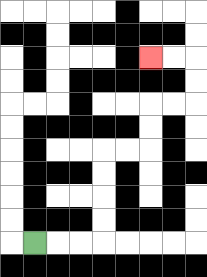{'start': '[1, 10]', 'end': '[6, 2]', 'path_directions': 'R,R,R,U,U,U,U,R,R,U,U,R,R,U,U,L,L', 'path_coordinates': '[[1, 10], [2, 10], [3, 10], [4, 10], [4, 9], [4, 8], [4, 7], [4, 6], [5, 6], [6, 6], [6, 5], [6, 4], [7, 4], [8, 4], [8, 3], [8, 2], [7, 2], [6, 2]]'}